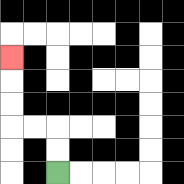{'start': '[2, 7]', 'end': '[0, 2]', 'path_directions': 'U,U,L,L,U,U,U', 'path_coordinates': '[[2, 7], [2, 6], [2, 5], [1, 5], [0, 5], [0, 4], [0, 3], [0, 2]]'}